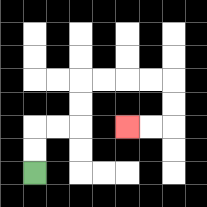{'start': '[1, 7]', 'end': '[5, 5]', 'path_directions': 'U,U,R,R,U,U,R,R,R,R,D,D,L,L', 'path_coordinates': '[[1, 7], [1, 6], [1, 5], [2, 5], [3, 5], [3, 4], [3, 3], [4, 3], [5, 3], [6, 3], [7, 3], [7, 4], [7, 5], [6, 5], [5, 5]]'}